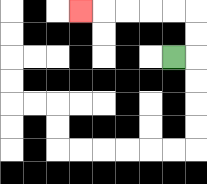{'start': '[7, 2]', 'end': '[3, 0]', 'path_directions': 'R,U,U,L,L,L,L,L', 'path_coordinates': '[[7, 2], [8, 2], [8, 1], [8, 0], [7, 0], [6, 0], [5, 0], [4, 0], [3, 0]]'}